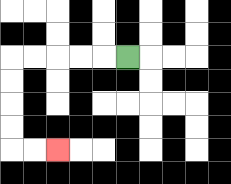{'start': '[5, 2]', 'end': '[2, 6]', 'path_directions': 'L,L,L,L,L,D,D,D,D,R,R', 'path_coordinates': '[[5, 2], [4, 2], [3, 2], [2, 2], [1, 2], [0, 2], [0, 3], [0, 4], [0, 5], [0, 6], [1, 6], [2, 6]]'}